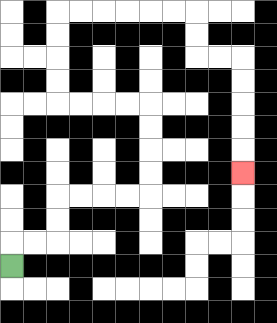{'start': '[0, 11]', 'end': '[10, 7]', 'path_directions': 'U,R,R,U,U,R,R,R,R,U,U,U,U,L,L,L,L,U,U,U,U,R,R,R,R,R,R,D,D,R,R,D,D,D,D,D', 'path_coordinates': '[[0, 11], [0, 10], [1, 10], [2, 10], [2, 9], [2, 8], [3, 8], [4, 8], [5, 8], [6, 8], [6, 7], [6, 6], [6, 5], [6, 4], [5, 4], [4, 4], [3, 4], [2, 4], [2, 3], [2, 2], [2, 1], [2, 0], [3, 0], [4, 0], [5, 0], [6, 0], [7, 0], [8, 0], [8, 1], [8, 2], [9, 2], [10, 2], [10, 3], [10, 4], [10, 5], [10, 6], [10, 7]]'}